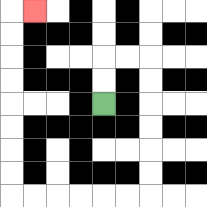{'start': '[4, 4]', 'end': '[1, 0]', 'path_directions': 'U,U,R,R,D,D,D,D,D,D,L,L,L,L,L,L,U,U,U,U,U,U,U,U,R', 'path_coordinates': '[[4, 4], [4, 3], [4, 2], [5, 2], [6, 2], [6, 3], [6, 4], [6, 5], [6, 6], [6, 7], [6, 8], [5, 8], [4, 8], [3, 8], [2, 8], [1, 8], [0, 8], [0, 7], [0, 6], [0, 5], [0, 4], [0, 3], [0, 2], [0, 1], [0, 0], [1, 0]]'}